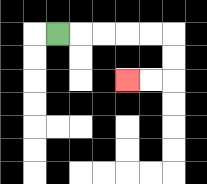{'start': '[2, 1]', 'end': '[5, 3]', 'path_directions': 'R,R,R,R,R,D,D,L,L', 'path_coordinates': '[[2, 1], [3, 1], [4, 1], [5, 1], [6, 1], [7, 1], [7, 2], [7, 3], [6, 3], [5, 3]]'}